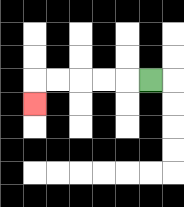{'start': '[6, 3]', 'end': '[1, 4]', 'path_directions': 'L,L,L,L,L,D', 'path_coordinates': '[[6, 3], [5, 3], [4, 3], [3, 3], [2, 3], [1, 3], [1, 4]]'}